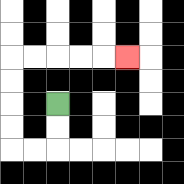{'start': '[2, 4]', 'end': '[5, 2]', 'path_directions': 'D,D,L,L,U,U,U,U,R,R,R,R,R', 'path_coordinates': '[[2, 4], [2, 5], [2, 6], [1, 6], [0, 6], [0, 5], [0, 4], [0, 3], [0, 2], [1, 2], [2, 2], [3, 2], [4, 2], [5, 2]]'}